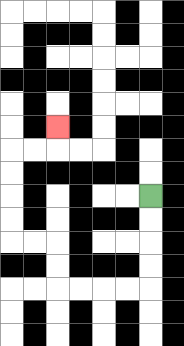{'start': '[6, 8]', 'end': '[2, 5]', 'path_directions': 'D,D,D,D,L,L,L,L,U,U,L,L,U,U,U,U,R,R,U', 'path_coordinates': '[[6, 8], [6, 9], [6, 10], [6, 11], [6, 12], [5, 12], [4, 12], [3, 12], [2, 12], [2, 11], [2, 10], [1, 10], [0, 10], [0, 9], [0, 8], [0, 7], [0, 6], [1, 6], [2, 6], [2, 5]]'}